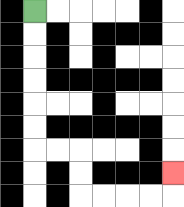{'start': '[1, 0]', 'end': '[7, 7]', 'path_directions': 'D,D,D,D,D,D,R,R,D,D,R,R,R,R,U', 'path_coordinates': '[[1, 0], [1, 1], [1, 2], [1, 3], [1, 4], [1, 5], [1, 6], [2, 6], [3, 6], [3, 7], [3, 8], [4, 8], [5, 8], [6, 8], [7, 8], [7, 7]]'}